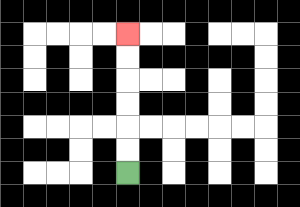{'start': '[5, 7]', 'end': '[5, 1]', 'path_directions': 'U,U,U,U,U,U', 'path_coordinates': '[[5, 7], [5, 6], [5, 5], [5, 4], [5, 3], [5, 2], [5, 1]]'}